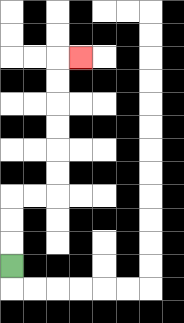{'start': '[0, 11]', 'end': '[3, 2]', 'path_directions': 'U,U,U,R,R,U,U,U,U,U,U,R', 'path_coordinates': '[[0, 11], [0, 10], [0, 9], [0, 8], [1, 8], [2, 8], [2, 7], [2, 6], [2, 5], [2, 4], [2, 3], [2, 2], [3, 2]]'}